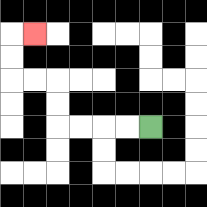{'start': '[6, 5]', 'end': '[1, 1]', 'path_directions': 'L,L,L,L,U,U,L,L,U,U,R', 'path_coordinates': '[[6, 5], [5, 5], [4, 5], [3, 5], [2, 5], [2, 4], [2, 3], [1, 3], [0, 3], [0, 2], [0, 1], [1, 1]]'}